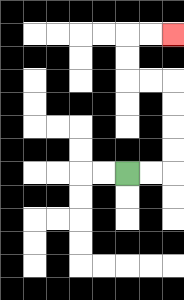{'start': '[5, 7]', 'end': '[7, 1]', 'path_directions': 'R,R,U,U,U,U,L,L,U,U,R,R', 'path_coordinates': '[[5, 7], [6, 7], [7, 7], [7, 6], [7, 5], [7, 4], [7, 3], [6, 3], [5, 3], [5, 2], [5, 1], [6, 1], [7, 1]]'}